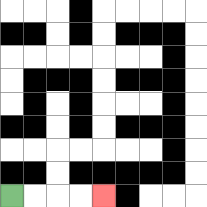{'start': '[0, 8]', 'end': '[4, 8]', 'path_directions': 'R,R,R,R', 'path_coordinates': '[[0, 8], [1, 8], [2, 8], [3, 8], [4, 8]]'}